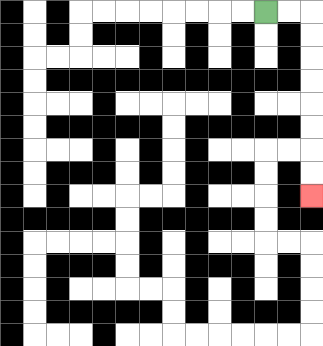{'start': '[11, 0]', 'end': '[13, 8]', 'path_directions': 'R,R,D,D,D,D,D,D,D,D', 'path_coordinates': '[[11, 0], [12, 0], [13, 0], [13, 1], [13, 2], [13, 3], [13, 4], [13, 5], [13, 6], [13, 7], [13, 8]]'}